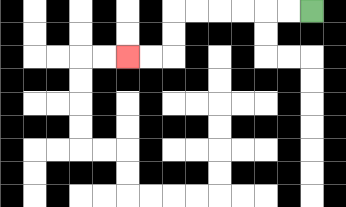{'start': '[13, 0]', 'end': '[5, 2]', 'path_directions': 'L,L,L,L,L,L,D,D,L,L', 'path_coordinates': '[[13, 0], [12, 0], [11, 0], [10, 0], [9, 0], [8, 0], [7, 0], [7, 1], [7, 2], [6, 2], [5, 2]]'}